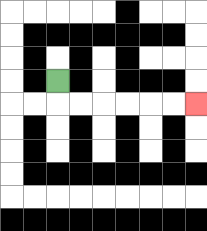{'start': '[2, 3]', 'end': '[8, 4]', 'path_directions': 'D,R,R,R,R,R,R', 'path_coordinates': '[[2, 3], [2, 4], [3, 4], [4, 4], [5, 4], [6, 4], [7, 4], [8, 4]]'}